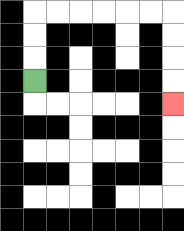{'start': '[1, 3]', 'end': '[7, 4]', 'path_directions': 'U,U,U,R,R,R,R,R,R,D,D,D,D', 'path_coordinates': '[[1, 3], [1, 2], [1, 1], [1, 0], [2, 0], [3, 0], [4, 0], [5, 0], [6, 0], [7, 0], [7, 1], [7, 2], [7, 3], [7, 4]]'}